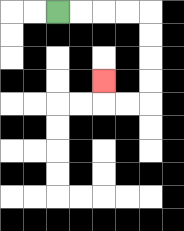{'start': '[2, 0]', 'end': '[4, 3]', 'path_directions': 'R,R,R,R,D,D,D,D,L,L,U', 'path_coordinates': '[[2, 0], [3, 0], [4, 0], [5, 0], [6, 0], [6, 1], [6, 2], [6, 3], [6, 4], [5, 4], [4, 4], [4, 3]]'}